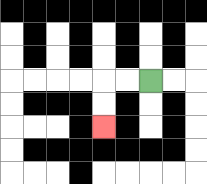{'start': '[6, 3]', 'end': '[4, 5]', 'path_directions': 'L,L,D,D', 'path_coordinates': '[[6, 3], [5, 3], [4, 3], [4, 4], [4, 5]]'}